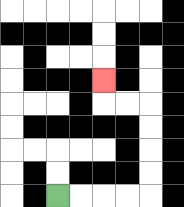{'start': '[2, 8]', 'end': '[4, 3]', 'path_directions': 'R,R,R,R,U,U,U,U,L,L,U', 'path_coordinates': '[[2, 8], [3, 8], [4, 8], [5, 8], [6, 8], [6, 7], [6, 6], [6, 5], [6, 4], [5, 4], [4, 4], [4, 3]]'}